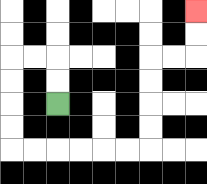{'start': '[2, 4]', 'end': '[8, 0]', 'path_directions': 'U,U,L,L,D,D,D,D,R,R,R,R,R,R,U,U,U,U,R,R,U,U', 'path_coordinates': '[[2, 4], [2, 3], [2, 2], [1, 2], [0, 2], [0, 3], [0, 4], [0, 5], [0, 6], [1, 6], [2, 6], [3, 6], [4, 6], [5, 6], [6, 6], [6, 5], [6, 4], [6, 3], [6, 2], [7, 2], [8, 2], [8, 1], [8, 0]]'}